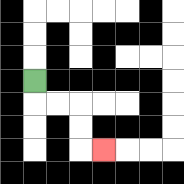{'start': '[1, 3]', 'end': '[4, 6]', 'path_directions': 'D,R,R,D,D,R', 'path_coordinates': '[[1, 3], [1, 4], [2, 4], [3, 4], [3, 5], [3, 6], [4, 6]]'}